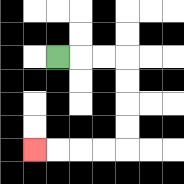{'start': '[2, 2]', 'end': '[1, 6]', 'path_directions': 'R,R,R,D,D,D,D,L,L,L,L', 'path_coordinates': '[[2, 2], [3, 2], [4, 2], [5, 2], [5, 3], [5, 4], [5, 5], [5, 6], [4, 6], [3, 6], [2, 6], [1, 6]]'}